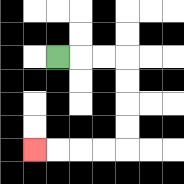{'start': '[2, 2]', 'end': '[1, 6]', 'path_directions': 'R,R,R,D,D,D,D,L,L,L,L', 'path_coordinates': '[[2, 2], [3, 2], [4, 2], [5, 2], [5, 3], [5, 4], [5, 5], [5, 6], [4, 6], [3, 6], [2, 6], [1, 6]]'}